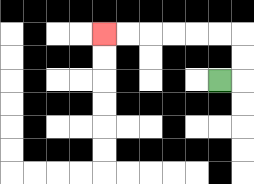{'start': '[9, 3]', 'end': '[4, 1]', 'path_directions': 'R,U,U,L,L,L,L,L,L', 'path_coordinates': '[[9, 3], [10, 3], [10, 2], [10, 1], [9, 1], [8, 1], [7, 1], [6, 1], [5, 1], [4, 1]]'}